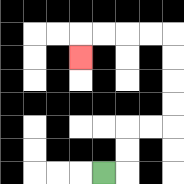{'start': '[4, 7]', 'end': '[3, 2]', 'path_directions': 'R,U,U,R,R,U,U,U,U,L,L,L,L,D', 'path_coordinates': '[[4, 7], [5, 7], [5, 6], [5, 5], [6, 5], [7, 5], [7, 4], [7, 3], [7, 2], [7, 1], [6, 1], [5, 1], [4, 1], [3, 1], [3, 2]]'}